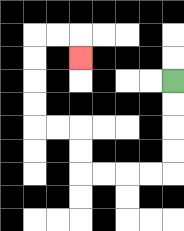{'start': '[7, 3]', 'end': '[3, 2]', 'path_directions': 'D,D,D,D,L,L,L,L,U,U,L,L,U,U,U,U,R,R,D', 'path_coordinates': '[[7, 3], [7, 4], [7, 5], [7, 6], [7, 7], [6, 7], [5, 7], [4, 7], [3, 7], [3, 6], [3, 5], [2, 5], [1, 5], [1, 4], [1, 3], [1, 2], [1, 1], [2, 1], [3, 1], [3, 2]]'}